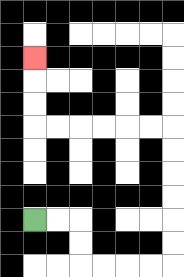{'start': '[1, 9]', 'end': '[1, 2]', 'path_directions': 'R,R,D,D,R,R,R,R,U,U,U,U,U,U,L,L,L,L,L,L,U,U,U', 'path_coordinates': '[[1, 9], [2, 9], [3, 9], [3, 10], [3, 11], [4, 11], [5, 11], [6, 11], [7, 11], [7, 10], [7, 9], [7, 8], [7, 7], [7, 6], [7, 5], [6, 5], [5, 5], [4, 5], [3, 5], [2, 5], [1, 5], [1, 4], [1, 3], [1, 2]]'}